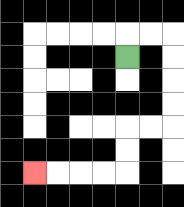{'start': '[5, 2]', 'end': '[1, 7]', 'path_directions': 'U,R,R,D,D,D,D,L,L,D,D,L,L,L,L', 'path_coordinates': '[[5, 2], [5, 1], [6, 1], [7, 1], [7, 2], [7, 3], [7, 4], [7, 5], [6, 5], [5, 5], [5, 6], [5, 7], [4, 7], [3, 7], [2, 7], [1, 7]]'}